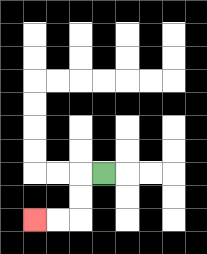{'start': '[4, 7]', 'end': '[1, 9]', 'path_directions': 'L,D,D,L,L', 'path_coordinates': '[[4, 7], [3, 7], [3, 8], [3, 9], [2, 9], [1, 9]]'}